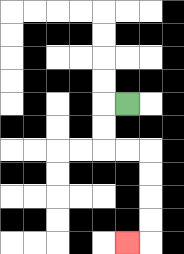{'start': '[5, 4]', 'end': '[5, 10]', 'path_directions': 'L,D,D,R,R,D,D,D,D,L', 'path_coordinates': '[[5, 4], [4, 4], [4, 5], [4, 6], [5, 6], [6, 6], [6, 7], [6, 8], [6, 9], [6, 10], [5, 10]]'}